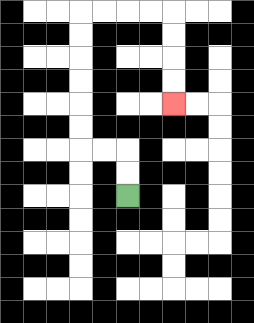{'start': '[5, 8]', 'end': '[7, 4]', 'path_directions': 'U,U,L,L,U,U,U,U,U,U,R,R,R,R,D,D,D,D', 'path_coordinates': '[[5, 8], [5, 7], [5, 6], [4, 6], [3, 6], [3, 5], [3, 4], [3, 3], [3, 2], [3, 1], [3, 0], [4, 0], [5, 0], [6, 0], [7, 0], [7, 1], [7, 2], [7, 3], [7, 4]]'}